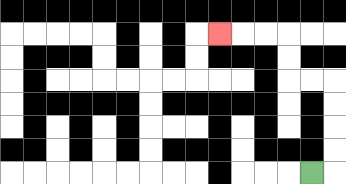{'start': '[13, 7]', 'end': '[9, 1]', 'path_directions': 'R,U,U,U,U,L,L,U,U,L,L,L', 'path_coordinates': '[[13, 7], [14, 7], [14, 6], [14, 5], [14, 4], [14, 3], [13, 3], [12, 3], [12, 2], [12, 1], [11, 1], [10, 1], [9, 1]]'}